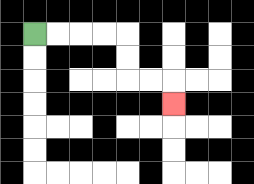{'start': '[1, 1]', 'end': '[7, 4]', 'path_directions': 'R,R,R,R,D,D,R,R,D', 'path_coordinates': '[[1, 1], [2, 1], [3, 1], [4, 1], [5, 1], [5, 2], [5, 3], [6, 3], [7, 3], [7, 4]]'}